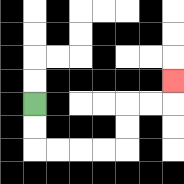{'start': '[1, 4]', 'end': '[7, 3]', 'path_directions': 'D,D,R,R,R,R,U,U,R,R,U', 'path_coordinates': '[[1, 4], [1, 5], [1, 6], [2, 6], [3, 6], [4, 6], [5, 6], [5, 5], [5, 4], [6, 4], [7, 4], [7, 3]]'}